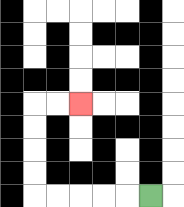{'start': '[6, 8]', 'end': '[3, 4]', 'path_directions': 'L,L,L,L,L,U,U,U,U,R,R', 'path_coordinates': '[[6, 8], [5, 8], [4, 8], [3, 8], [2, 8], [1, 8], [1, 7], [1, 6], [1, 5], [1, 4], [2, 4], [3, 4]]'}